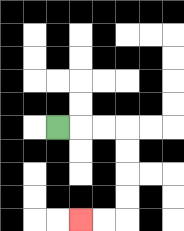{'start': '[2, 5]', 'end': '[3, 9]', 'path_directions': 'R,R,R,D,D,D,D,L,L', 'path_coordinates': '[[2, 5], [3, 5], [4, 5], [5, 5], [5, 6], [5, 7], [5, 8], [5, 9], [4, 9], [3, 9]]'}